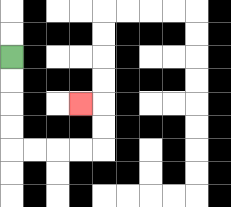{'start': '[0, 2]', 'end': '[3, 4]', 'path_directions': 'D,D,D,D,R,R,R,R,U,U,L', 'path_coordinates': '[[0, 2], [0, 3], [0, 4], [0, 5], [0, 6], [1, 6], [2, 6], [3, 6], [4, 6], [4, 5], [4, 4], [3, 4]]'}